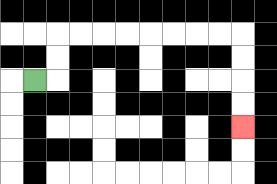{'start': '[1, 3]', 'end': '[10, 5]', 'path_directions': 'R,U,U,R,R,R,R,R,R,R,R,D,D,D,D', 'path_coordinates': '[[1, 3], [2, 3], [2, 2], [2, 1], [3, 1], [4, 1], [5, 1], [6, 1], [7, 1], [8, 1], [9, 1], [10, 1], [10, 2], [10, 3], [10, 4], [10, 5]]'}